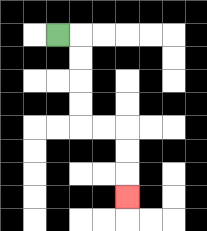{'start': '[2, 1]', 'end': '[5, 8]', 'path_directions': 'R,D,D,D,D,R,R,D,D,D', 'path_coordinates': '[[2, 1], [3, 1], [3, 2], [3, 3], [3, 4], [3, 5], [4, 5], [5, 5], [5, 6], [5, 7], [5, 8]]'}